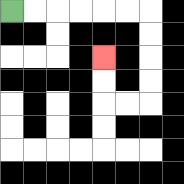{'start': '[0, 0]', 'end': '[4, 2]', 'path_directions': 'R,R,R,R,R,R,D,D,D,D,L,L,U,U', 'path_coordinates': '[[0, 0], [1, 0], [2, 0], [3, 0], [4, 0], [5, 0], [6, 0], [6, 1], [6, 2], [6, 3], [6, 4], [5, 4], [4, 4], [4, 3], [4, 2]]'}